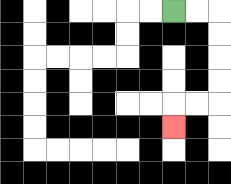{'start': '[7, 0]', 'end': '[7, 5]', 'path_directions': 'R,R,D,D,D,D,L,L,D', 'path_coordinates': '[[7, 0], [8, 0], [9, 0], [9, 1], [9, 2], [9, 3], [9, 4], [8, 4], [7, 4], [7, 5]]'}